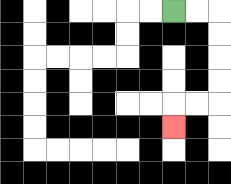{'start': '[7, 0]', 'end': '[7, 5]', 'path_directions': 'R,R,D,D,D,D,L,L,D', 'path_coordinates': '[[7, 0], [8, 0], [9, 0], [9, 1], [9, 2], [9, 3], [9, 4], [8, 4], [7, 4], [7, 5]]'}